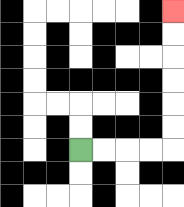{'start': '[3, 6]', 'end': '[7, 0]', 'path_directions': 'R,R,R,R,U,U,U,U,U,U', 'path_coordinates': '[[3, 6], [4, 6], [5, 6], [6, 6], [7, 6], [7, 5], [7, 4], [7, 3], [7, 2], [7, 1], [7, 0]]'}